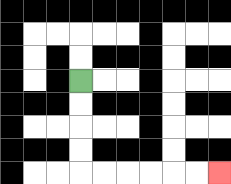{'start': '[3, 3]', 'end': '[9, 7]', 'path_directions': 'D,D,D,D,R,R,R,R,R,R', 'path_coordinates': '[[3, 3], [3, 4], [3, 5], [3, 6], [3, 7], [4, 7], [5, 7], [6, 7], [7, 7], [8, 7], [9, 7]]'}